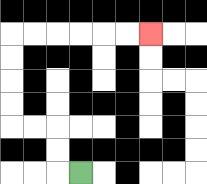{'start': '[3, 7]', 'end': '[6, 1]', 'path_directions': 'L,U,U,L,L,U,U,U,U,R,R,R,R,R,R', 'path_coordinates': '[[3, 7], [2, 7], [2, 6], [2, 5], [1, 5], [0, 5], [0, 4], [0, 3], [0, 2], [0, 1], [1, 1], [2, 1], [3, 1], [4, 1], [5, 1], [6, 1]]'}